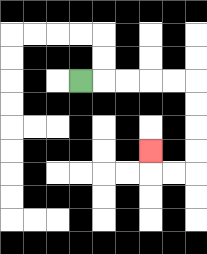{'start': '[3, 3]', 'end': '[6, 6]', 'path_directions': 'R,R,R,R,R,D,D,D,D,L,L,U', 'path_coordinates': '[[3, 3], [4, 3], [5, 3], [6, 3], [7, 3], [8, 3], [8, 4], [8, 5], [8, 6], [8, 7], [7, 7], [6, 7], [6, 6]]'}